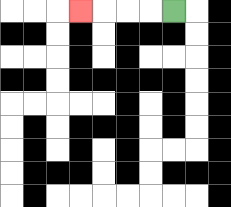{'start': '[7, 0]', 'end': '[3, 0]', 'path_directions': 'L,L,L,L', 'path_coordinates': '[[7, 0], [6, 0], [5, 0], [4, 0], [3, 0]]'}